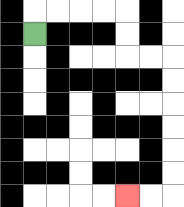{'start': '[1, 1]', 'end': '[5, 8]', 'path_directions': 'U,R,R,R,R,D,D,R,R,D,D,D,D,D,D,L,L', 'path_coordinates': '[[1, 1], [1, 0], [2, 0], [3, 0], [4, 0], [5, 0], [5, 1], [5, 2], [6, 2], [7, 2], [7, 3], [7, 4], [7, 5], [7, 6], [7, 7], [7, 8], [6, 8], [5, 8]]'}